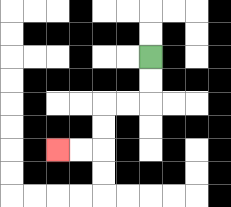{'start': '[6, 2]', 'end': '[2, 6]', 'path_directions': 'D,D,L,L,D,D,L,L', 'path_coordinates': '[[6, 2], [6, 3], [6, 4], [5, 4], [4, 4], [4, 5], [4, 6], [3, 6], [2, 6]]'}